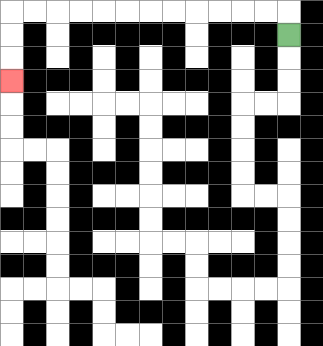{'start': '[12, 1]', 'end': '[0, 3]', 'path_directions': 'U,L,L,L,L,L,L,L,L,L,L,L,L,D,D,D', 'path_coordinates': '[[12, 1], [12, 0], [11, 0], [10, 0], [9, 0], [8, 0], [7, 0], [6, 0], [5, 0], [4, 0], [3, 0], [2, 0], [1, 0], [0, 0], [0, 1], [0, 2], [0, 3]]'}